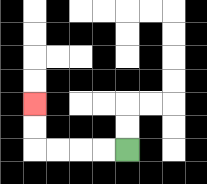{'start': '[5, 6]', 'end': '[1, 4]', 'path_directions': 'L,L,L,L,U,U', 'path_coordinates': '[[5, 6], [4, 6], [3, 6], [2, 6], [1, 6], [1, 5], [1, 4]]'}